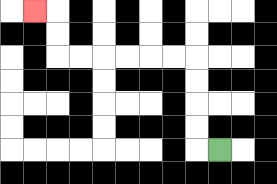{'start': '[9, 6]', 'end': '[1, 0]', 'path_directions': 'L,U,U,U,U,L,L,L,L,L,L,U,U,L', 'path_coordinates': '[[9, 6], [8, 6], [8, 5], [8, 4], [8, 3], [8, 2], [7, 2], [6, 2], [5, 2], [4, 2], [3, 2], [2, 2], [2, 1], [2, 0], [1, 0]]'}